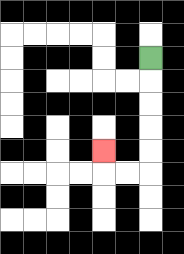{'start': '[6, 2]', 'end': '[4, 6]', 'path_directions': 'D,D,D,D,D,L,L,U', 'path_coordinates': '[[6, 2], [6, 3], [6, 4], [6, 5], [6, 6], [6, 7], [5, 7], [4, 7], [4, 6]]'}